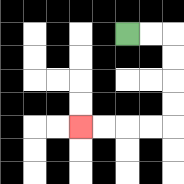{'start': '[5, 1]', 'end': '[3, 5]', 'path_directions': 'R,R,D,D,D,D,L,L,L,L', 'path_coordinates': '[[5, 1], [6, 1], [7, 1], [7, 2], [7, 3], [7, 4], [7, 5], [6, 5], [5, 5], [4, 5], [3, 5]]'}